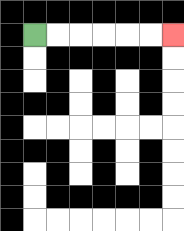{'start': '[1, 1]', 'end': '[7, 1]', 'path_directions': 'R,R,R,R,R,R', 'path_coordinates': '[[1, 1], [2, 1], [3, 1], [4, 1], [5, 1], [6, 1], [7, 1]]'}